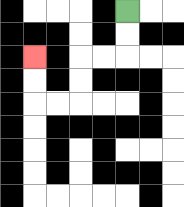{'start': '[5, 0]', 'end': '[1, 2]', 'path_directions': 'D,D,L,L,D,D,L,L,U,U', 'path_coordinates': '[[5, 0], [5, 1], [5, 2], [4, 2], [3, 2], [3, 3], [3, 4], [2, 4], [1, 4], [1, 3], [1, 2]]'}